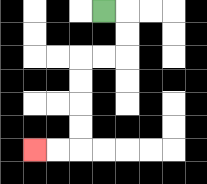{'start': '[4, 0]', 'end': '[1, 6]', 'path_directions': 'R,D,D,L,L,D,D,D,D,L,L', 'path_coordinates': '[[4, 0], [5, 0], [5, 1], [5, 2], [4, 2], [3, 2], [3, 3], [3, 4], [3, 5], [3, 6], [2, 6], [1, 6]]'}